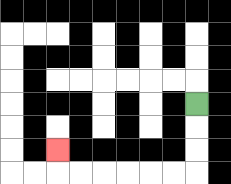{'start': '[8, 4]', 'end': '[2, 6]', 'path_directions': 'D,D,D,L,L,L,L,L,L,U', 'path_coordinates': '[[8, 4], [8, 5], [8, 6], [8, 7], [7, 7], [6, 7], [5, 7], [4, 7], [3, 7], [2, 7], [2, 6]]'}